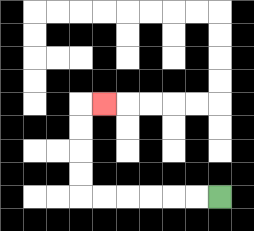{'start': '[9, 8]', 'end': '[4, 4]', 'path_directions': 'L,L,L,L,L,L,U,U,U,U,R', 'path_coordinates': '[[9, 8], [8, 8], [7, 8], [6, 8], [5, 8], [4, 8], [3, 8], [3, 7], [3, 6], [3, 5], [3, 4], [4, 4]]'}